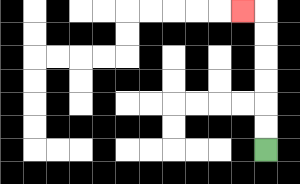{'start': '[11, 6]', 'end': '[10, 0]', 'path_directions': 'U,U,U,U,U,U,L', 'path_coordinates': '[[11, 6], [11, 5], [11, 4], [11, 3], [11, 2], [11, 1], [11, 0], [10, 0]]'}